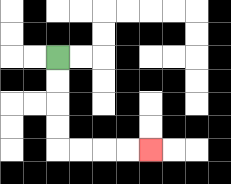{'start': '[2, 2]', 'end': '[6, 6]', 'path_directions': 'D,D,D,D,R,R,R,R', 'path_coordinates': '[[2, 2], [2, 3], [2, 4], [2, 5], [2, 6], [3, 6], [4, 6], [5, 6], [6, 6]]'}